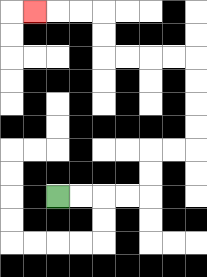{'start': '[2, 8]', 'end': '[1, 0]', 'path_directions': 'R,R,R,R,U,U,R,R,U,U,U,U,L,L,L,L,U,U,L,L,L', 'path_coordinates': '[[2, 8], [3, 8], [4, 8], [5, 8], [6, 8], [6, 7], [6, 6], [7, 6], [8, 6], [8, 5], [8, 4], [8, 3], [8, 2], [7, 2], [6, 2], [5, 2], [4, 2], [4, 1], [4, 0], [3, 0], [2, 0], [1, 0]]'}